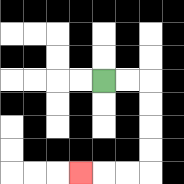{'start': '[4, 3]', 'end': '[3, 7]', 'path_directions': 'R,R,D,D,D,D,L,L,L', 'path_coordinates': '[[4, 3], [5, 3], [6, 3], [6, 4], [6, 5], [6, 6], [6, 7], [5, 7], [4, 7], [3, 7]]'}